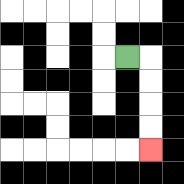{'start': '[5, 2]', 'end': '[6, 6]', 'path_directions': 'R,D,D,D,D', 'path_coordinates': '[[5, 2], [6, 2], [6, 3], [6, 4], [6, 5], [6, 6]]'}